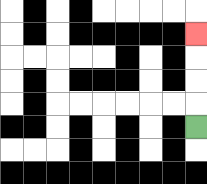{'start': '[8, 5]', 'end': '[8, 1]', 'path_directions': 'U,U,U,U', 'path_coordinates': '[[8, 5], [8, 4], [8, 3], [8, 2], [8, 1]]'}